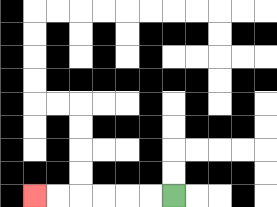{'start': '[7, 8]', 'end': '[1, 8]', 'path_directions': 'L,L,L,L,L,L', 'path_coordinates': '[[7, 8], [6, 8], [5, 8], [4, 8], [3, 8], [2, 8], [1, 8]]'}